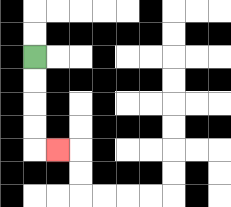{'start': '[1, 2]', 'end': '[2, 6]', 'path_directions': 'D,D,D,D,R', 'path_coordinates': '[[1, 2], [1, 3], [1, 4], [1, 5], [1, 6], [2, 6]]'}